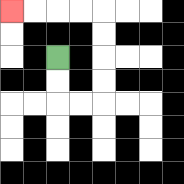{'start': '[2, 2]', 'end': '[0, 0]', 'path_directions': 'D,D,R,R,U,U,U,U,L,L,L,L', 'path_coordinates': '[[2, 2], [2, 3], [2, 4], [3, 4], [4, 4], [4, 3], [4, 2], [4, 1], [4, 0], [3, 0], [2, 0], [1, 0], [0, 0]]'}